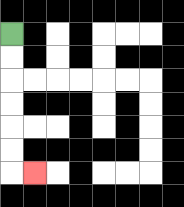{'start': '[0, 1]', 'end': '[1, 7]', 'path_directions': 'D,D,D,D,D,D,R', 'path_coordinates': '[[0, 1], [0, 2], [0, 3], [0, 4], [0, 5], [0, 6], [0, 7], [1, 7]]'}